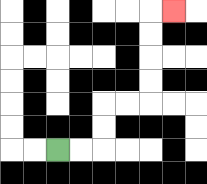{'start': '[2, 6]', 'end': '[7, 0]', 'path_directions': 'R,R,U,U,R,R,U,U,U,U,R', 'path_coordinates': '[[2, 6], [3, 6], [4, 6], [4, 5], [4, 4], [5, 4], [6, 4], [6, 3], [6, 2], [6, 1], [6, 0], [7, 0]]'}